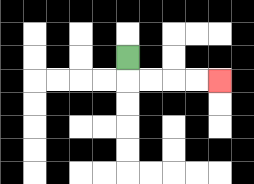{'start': '[5, 2]', 'end': '[9, 3]', 'path_directions': 'D,R,R,R,R', 'path_coordinates': '[[5, 2], [5, 3], [6, 3], [7, 3], [8, 3], [9, 3]]'}